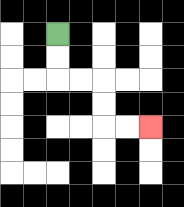{'start': '[2, 1]', 'end': '[6, 5]', 'path_directions': 'D,D,R,R,D,D,R,R', 'path_coordinates': '[[2, 1], [2, 2], [2, 3], [3, 3], [4, 3], [4, 4], [4, 5], [5, 5], [6, 5]]'}